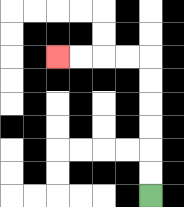{'start': '[6, 8]', 'end': '[2, 2]', 'path_directions': 'U,U,U,U,U,U,L,L,L,L', 'path_coordinates': '[[6, 8], [6, 7], [6, 6], [6, 5], [6, 4], [6, 3], [6, 2], [5, 2], [4, 2], [3, 2], [2, 2]]'}